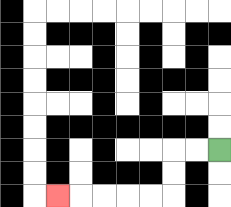{'start': '[9, 6]', 'end': '[2, 8]', 'path_directions': 'L,L,D,D,L,L,L,L,L', 'path_coordinates': '[[9, 6], [8, 6], [7, 6], [7, 7], [7, 8], [6, 8], [5, 8], [4, 8], [3, 8], [2, 8]]'}